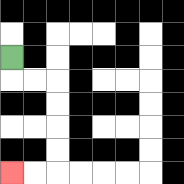{'start': '[0, 2]', 'end': '[0, 7]', 'path_directions': 'D,R,R,D,D,D,D,L,L', 'path_coordinates': '[[0, 2], [0, 3], [1, 3], [2, 3], [2, 4], [2, 5], [2, 6], [2, 7], [1, 7], [0, 7]]'}